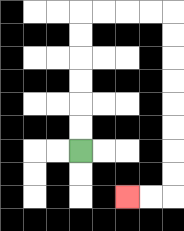{'start': '[3, 6]', 'end': '[5, 8]', 'path_directions': 'U,U,U,U,U,U,R,R,R,R,D,D,D,D,D,D,D,D,L,L', 'path_coordinates': '[[3, 6], [3, 5], [3, 4], [3, 3], [3, 2], [3, 1], [3, 0], [4, 0], [5, 0], [6, 0], [7, 0], [7, 1], [7, 2], [7, 3], [7, 4], [7, 5], [7, 6], [7, 7], [7, 8], [6, 8], [5, 8]]'}